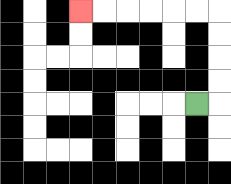{'start': '[8, 4]', 'end': '[3, 0]', 'path_directions': 'R,U,U,U,U,L,L,L,L,L,L', 'path_coordinates': '[[8, 4], [9, 4], [9, 3], [9, 2], [9, 1], [9, 0], [8, 0], [7, 0], [6, 0], [5, 0], [4, 0], [3, 0]]'}